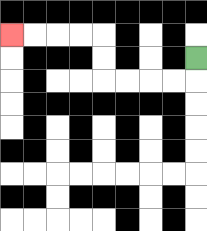{'start': '[8, 2]', 'end': '[0, 1]', 'path_directions': 'D,L,L,L,L,U,U,L,L,L,L', 'path_coordinates': '[[8, 2], [8, 3], [7, 3], [6, 3], [5, 3], [4, 3], [4, 2], [4, 1], [3, 1], [2, 1], [1, 1], [0, 1]]'}